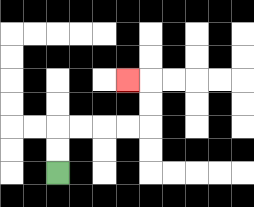{'start': '[2, 7]', 'end': '[5, 3]', 'path_directions': 'U,U,R,R,R,R,U,U,L', 'path_coordinates': '[[2, 7], [2, 6], [2, 5], [3, 5], [4, 5], [5, 5], [6, 5], [6, 4], [6, 3], [5, 3]]'}